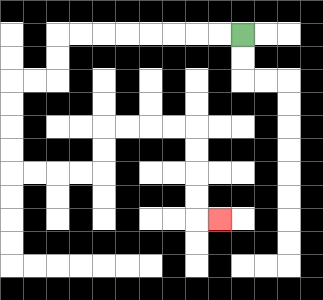{'start': '[10, 1]', 'end': '[9, 9]', 'path_directions': 'L,L,L,L,L,L,L,L,D,D,L,L,D,D,D,D,R,R,R,R,U,U,R,R,R,R,D,D,D,D,R', 'path_coordinates': '[[10, 1], [9, 1], [8, 1], [7, 1], [6, 1], [5, 1], [4, 1], [3, 1], [2, 1], [2, 2], [2, 3], [1, 3], [0, 3], [0, 4], [0, 5], [0, 6], [0, 7], [1, 7], [2, 7], [3, 7], [4, 7], [4, 6], [4, 5], [5, 5], [6, 5], [7, 5], [8, 5], [8, 6], [8, 7], [8, 8], [8, 9], [9, 9]]'}